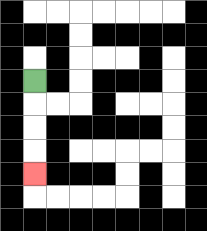{'start': '[1, 3]', 'end': '[1, 7]', 'path_directions': 'D,D,D,D', 'path_coordinates': '[[1, 3], [1, 4], [1, 5], [1, 6], [1, 7]]'}